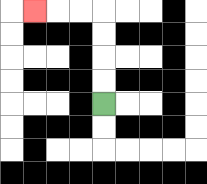{'start': '[4, 4]', 'end': '[1, 0]', 'path_directions': 'U,U,U,U,L,L,L', 'path_coordinates': '[[4, 4], [4, 3], [4, 2], [4, 1], [4, 0], [3, 0], [2, 0], [1, 0]]'}